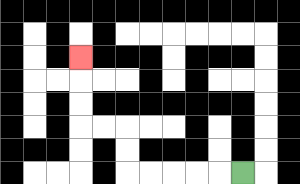{'start': '[10, 7]', 'end': '[3, 2]', 'path_directions': 'L,L,L,L,L,U,U,L,L,U,U,U', 'path_coordinates': '[[10, 7], [9, 7], [8, 7], [7, 7], [6, 7], [5, 7], [5, 6], [5, 5], [4, 5], [3, 5], [3, 4], [3, 3], [3, 2]]'}